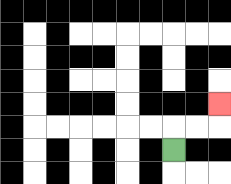{'start': '[7, 6]', 'end': '[9, 4]', 'path_directions': 'U,R,R,U', 'path_coordinates': '[[7, 6], [7, 5], [8, 5], [9, 5], [9, 4]]'}